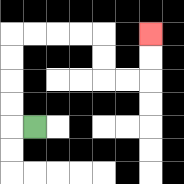{'start': '[1, 5]', 'end': '[6, 1]', 'path_directions': 'L,U,U,U,U,R,R,R,R,D,D,R,R,U,U', 'path_coordinates': '[[1, 5], [0, 5], [0, 4], [0, 3], [0, 2], [0, 1], [1, 1], [2, 1], [3, 1], [4, 1], [4, 2], [4, 3], [5, 3], [6, 3], [6, 2], [6, 1]]'}